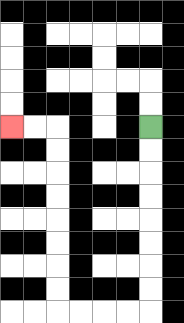{'start': '[6, 5]', 'end': '[0, 5]', 'path_directions': 'D,D,D,D,D,D,D,D,L,L,L,L,U,U,U,U,U,U,U,U,L,L', 'path_coordinates': '[[6, 5], [6, 6], [6, 7], [6, 8], [6, 9], [6, 10], [6, 11], [6, 12], [6, 13], [5, 13], [4, 13], [3, 13], [2, 13], [2, 12], [2, 11], [2, 10], [2, 9], [2, 8], [2, 7], [2, 6], [2, 5], [1, 5], [0, 5]]'}